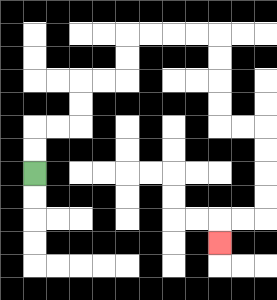{'start': '[1, 7]', 'end': '[9, 10]', 'path_directions': 'U,U,R,R,U,U,R,R,U,U,R,R,R,R,D,D,D,D,R,R,D,D,D,D,L,L,D', 'path_coordinates': '[[1, 7], [1, 6], [1, 5], [2, 5], [3, 5], [3, 4], [3, 3], [4, 3], [5, 3], [5, 2], [5, 1], [6, 1], [7, 1], [8, 1], [9, 1], [9, 2], [9, 3], [9, 4], [9, 5], [10, 5], [11, 5], [11, 6], [11, 7], [11, 8], [11, 9], [10, 9], [9, 9], [9, 10]]'}